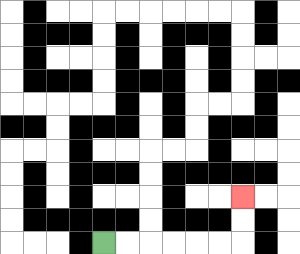{'start': '[4, 10]', 'end': '[10, 8]', 'path_directions': 'R,R,R,R,R,R,U,U', 'path_coordinates': '[[4, 10], [5, 10], [6, 10], [7, 10], [8, 10], [9, 10], [10, 10], [10, 9], [10, 8]]'}